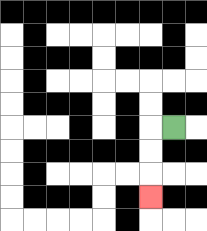{'start': '[7, 5]', 'end': '[6, 8]', 'path_directions': 'L,D,D,D', 'path_coordinates': '[[7, 5], [6, 5], [6, 6], [6, 7], [6, 8]]'}